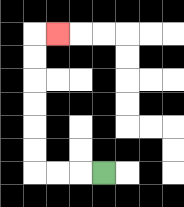{'start': '[4, 7]', 'end': '[2, 1]', 'path_directions': 'L,L,L,U,U,U,U,U,U,R', 'path_coordinates': '[[4, 7], [3, 7], [2, 7], [1, 7], [1, 6], [1, 5], [1, 4], [1, 3], [1, 2], [1, 1], [2, 1]]'}